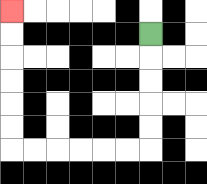{'start': '[6, 1]', 'end': '[0, 0]', 'path_directions': 'D,D,D,D,D,L,L,L,L,L,L,U,U,U,U,U,U', 'path_coordinates': '[[6, 1], [6, 2], [6, 3], [6, 4], [6, 5], [6, 6], [5, 6], [4, 6], [3, 6], [2, 6], [1, 6], [0, 6], [0, 5], [0, 4], [0, 3], [0, 2], [0, 1], [0, 0]]'}